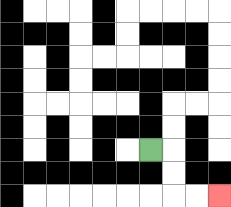{'start': '[6, 6]', 'end': '[9, 8]', 'path_directions': 'R,D,D,R,R', 'path_coordinates': '[[6, 6], [7, 6], [7, 7], [7, 8], [8, 8], [9, 8]]'}